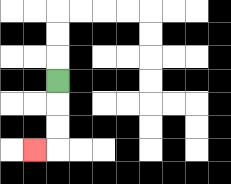{'start': '[2, 3]', 'end': '[1, 6]', 'path_directions': 'D,D,D,L', 'path_coordinates': '[[2, 3], [2, 4], [2, 5], [2, 6], [1, 6]]'}